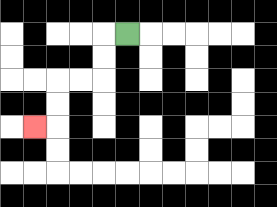{'start': '[5, 1]', 'end': '[1, 5]', 'path_directions': 'L,D,D,L,L,D,D,L', 'path_coordinates': '[[5, 1], [4, 1], [4, 2], [4, 3], [3, 3], [2, 3], [2, 4], [2, 5], [1, 5]]'}